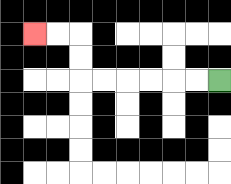{'start': '[9, 3]', 'end': '[1, 1]', 'path_directions': 'L,L,L,L,L,L,U,U,L,L', 'path_coordinates': '[[9, 3], [8, 3], [7, 3], [6, 3], [5, 3], [4, 3], [3, 3], [3, 2], [3, 1], [2, 1], [1, 1]]'}